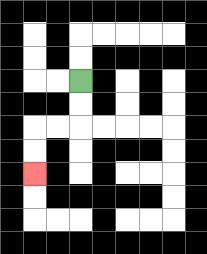{'start': '[3, 3]', 'end': '[1, 7]', 'path_directions': 'D,D,L,L,D,D', 'path_coordinates': '[[3, 3], [3, 4], [3, 5], [2, 5], [1, 5], [1, 6], [1, 7]]'}